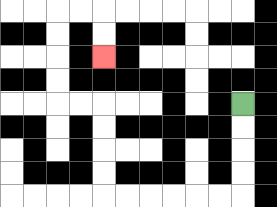{'start': '[10, 4]', 'end': '[4, 2]', 'path_directions': 'D,D,D,D,L,L,L,L,L,L,U,U,U,U,L,L,U,U,U,U,R,R,D,D', 'path_coordinates': '[[10, 4], [10, 5], [10, 6], [10, 7], [10, 8], [9, 8], [8, 8], [7, 8], [6, 8], [5, 8], [4, 8], [4, 7], [4, 6], [4, 5], [4, 4], [3, 4], [2, 4], [2, 3], [2, 2], [2, 1], [2, 0], [3, 0], [4, 0], [4, 1], [4, 2]]'}